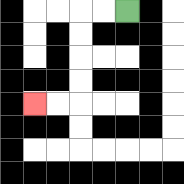{'start': '[5, 0]', 'end': '[1, 4]', 'path_directions': 'L,L,D,D,D,D,L,L', 'path_coordinates': '[[5, 0], [4, 0], [3, 0], [3, 1], [3, 2], [3, 3], [3, 4], [2, 4], [1, 4]]'}